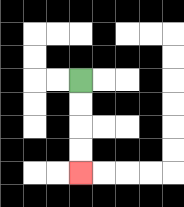{'start': '[3, 3]', 'end': '[3, 7]', 'path_directions': 'D,D,D,D', 'path_coordinates': '[[3, 3], [3, 4], [3, 5], [3, 6], [3, 7]]'}